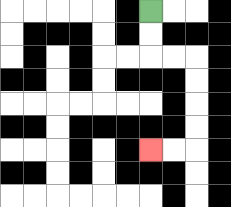{'start': '[6, 0]', 'end': '[6, 6]', 'path_directions': 'D,D,R,R,D,D,D,D,L,L', 'path_coordinates': '[[6, 0], [6, 1], [6, 2], [7, 2], [8, 2], [8, 3], [8, 4], [8, 5], [8, 6], [7, 6], [6, 6]]'}